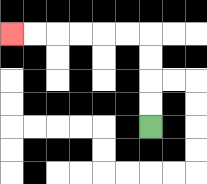{'start': '[6, 5]', 'end': '[0, 1]', 'path_directions': 'U,U,U,U,L,L,L,L,L,L', 'path_coordinates': '[[6, 5], [6, 4], [6, 3], [6, 2], [6, 1], [5, 1], [4, 1], [3, 1], [2, 1], [1, 1], [0, 1]]'}